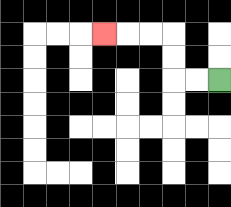{'start': '[9, 3]', 'end': '[4, 1]', 'path_directions': 'L,L,U,U,L,L,L', 'path_coordinates': '[[9, 3], [8, 3], [7, 3], [7, 2], [7, 1], [6, 1], [5, 1], [4, 1]]'}